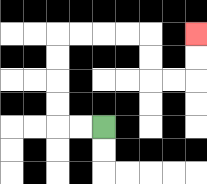{'start': '[4, 5]', 'end': '[8, 1]', 'path_directions': 'L,L,U,U,U,U,R,R,R,R,D,D,R,R,U,U', 'path_coordinates': '[[4, 5], [3, 5], [2, 5], [2, 4], [2, 3], [2, 2], [2, 1], [3, 1], [4, 1], [5, 1], [6, 1], [6, 2], [6, 3], [7, 3], [8, 3], [8, 2], [8, 1]]'}